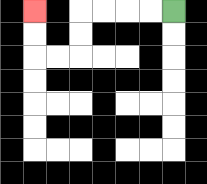{'start': '[7, 0]', 'end': '[1, 0]', 'path_directions': 'L,L,L,L,D,D,L,L,U,U', 'path_coordinates': '[[7, 0], [6, 0], [5, 0], [4, 0], [3, 0], [3, 1], [3, 2], [2, 2], [1, 2], [1, 1], [1, 0]]'}